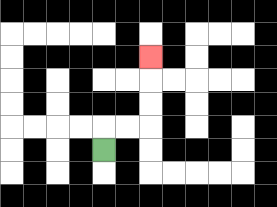{'start': '[4, 6]', 'end': '[6, 2]', 'path_directions': 'U,R,R,U,U,U', 'path_coordinates': '[[4, 6], [4, 5], [5, 5], [6, 5], [6, 4], [6, 3], [6, 2]]'}